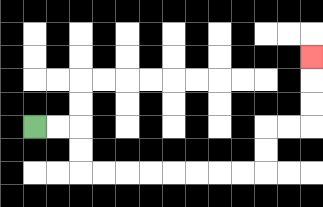{'start': '[1, 5]', 'end': '[13, 2]', 'path_directions': 'R,R,D,D,R,R,R,R,R,R,R,R,U,U,R,R,U,U,U', 'path_coordinates': '[[1, 5], [2, 5], [3, 5], [3, 6], [3, 7], [4, 7], [5, 7], [6, 7], [7, 7], [8, 7], [9, 7], [10, 7], [11, 7], [11, 6], [11, 5], [12, 5], [13, 5], [13, 4], [13, 3], [13, 2]]'}